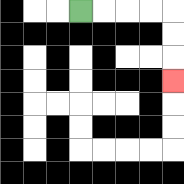{'start': '[3, 0]', 'end': '[7, 3]', 'path_directions': 'R,R,R,R,D,D,D', 'path_coordinates': '[[3, 0], [4, 0], [5, 0], [6, 0], [7, 0], [7, 1], [7, 2], [7, 3]]'}